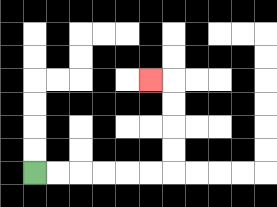{'start': '[1, 7]', 'end': '[6, 3]', 'path_directions': 'R,R,R,R,R,R,U,U,U,U,L', 'path_coordinates': '[[1, 7], [2, 7], [3, 7], [4, 7], [5, 7], [6, 7], [7, 7], [7, 6], [7, 5], [7, 4], [7, 3], [6, 3]]'}